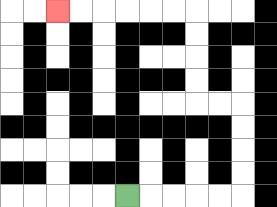{'start': '[5, 8]', 'end': '[2, 0]', 'path_directions': 'R,R,R,R,R,U,U,U,U,L,L,U,U,U,U,L,L,L,L,L,L', 'path_coordinates': '[[5, 8], [6, 8], [7, 8], [8, 8], [9, 8], [10, 8], [10, 7], [10, 6], [10, 5], [10, 4], [9, 4], [8, 4], [8, 3], [8, 2], [8, 1], [8, 0], [7, 0], [6, 0], [5, 0], [4, 0], [3, 0], [2, 0]]'}